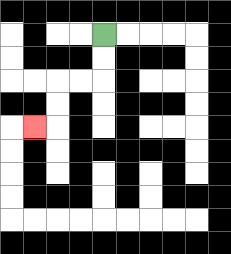{'start': '[4, 1]', 'end': '[1, 5]', 'path_directions': 'D,D,L,L,D,D,L', 'path_coordinates': '[[4, 1], [4, 2], [4, 3], [3, 3], [2, 3], [2, 4], [2, 5], [1, 5]]'}